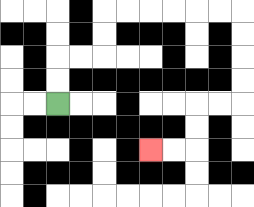{'start': '[2, 4]', 'end': '[6, 6]', 'path_directions': 'U,U,R,R,U,U,R,R,R,R,R,R,D,D,D,D,L,L,D,D,L,L', 'path_coordinates': '[[2, 4], [2, 3], [2, 2], [3, 2], [4, 2], [4, 1], [4, 0], [5, 0], [6, 0], [7, 0], [8, 0], [9, 0], [10, 0], [10, 1], [10, 2], [10, 3], [10, 4], [9, 4], [8, 4], [8, 5], [8, 6], [7, 6], [6, 6]]'}